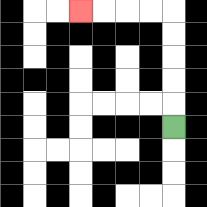{'start': '[7, 5]', 'end': '[3, 0]', 'path_directions': 'U,U,U,U,U,L,L,L,L', 'path_coordinates': '[[7, 5], [7, 4], [7, 3], [7, 2], [7, 1], [7, 0], [6, 0], [5, 0], [4, 0], [3, 0]]'}